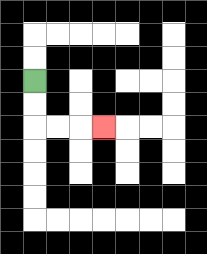{'start': '[1, 3]', 'end': '[4, 5]', 'path_directions': 'D,D,R,R,R', 'path_coordinates': '[[1, 3], [1, 4], [1, 5], [2, 5], [3, 5], [4, 5]]'}